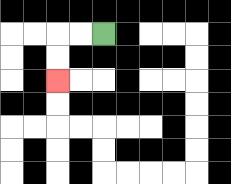{'start': '[4, 1]', 'end': '[2, 3]', 'path_directions': 'L,L,D,D', 'path_coordinates': '[[4, 1], [3, 1], [2, 1], [2, 2], [2, 3]]'}